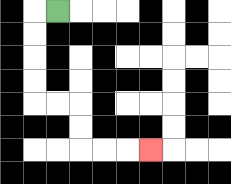{'start': '[2, 0]', 'end': '[6, 6]', 'path_directions': 'L,D,D,D,D,R,R,D,D,R,R,R', 'path_coordinates': '[[2, 0], [1, 0], [1, 1], [1, 2], [1, 3], [1, 4], [2, 4], [3, 4], [3, 5], [3, 6], [4, 6], [5, 6], [6, 6]]'}